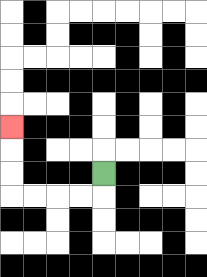{'start': '[4, 7]', 'end': '[0, 5]', 'path_directions': 'D,L,L,L,L,U,U,U', 'path_coordinates': '[[4, 7], [4, 8], [3, 8], [2, 8], [1, 8], [0, 8], [0, 7], [0, 6], [0, 5]]'}